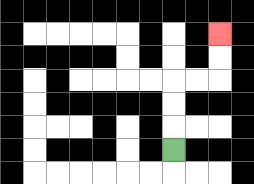{'start': '[7, 6]', 'end': '[9, 1]', 'path_directions': 'U,U,U,R,R,U,U', 'path_coordinates': '[[7, 6], [7, 5], [7, 4], [7, 3], [8, 3], [9, 3], [9, 2], [9, 1]]'}